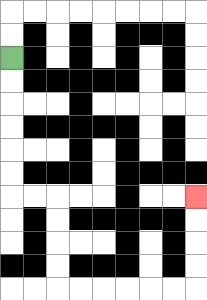{'start': '[0, 2]', 'end': '[8, 8]', 'path_directions': 'D,D,D,D,D,D,R,R,D,D,D,D,R,R,R,R,R,R,U,U,U,U', 'path_coordinates': '[[0, 2], [0, 3], [0, 4], [0, 5], [0, 6], [0, 7], [0, 8], [1, 8], [2, 8], [2, 9], [2, 10], [2, 11], [2, 12], [3, 12], [4, 12], [5, 12], [6, 12], [7, 12], [8, 12], [8, 11], [8, 10], [8, 9], [8, 8]]'}